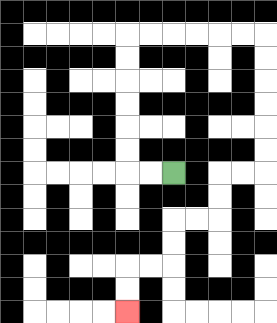{'start': '[7, 7]', 'end': '[5, 13]', 'path_directions': 'L,L,U,U,U,U,U,U,R,R,R,R,R,R,D,D,D,D,D,D,L,L,D,D,L,L,D,D,L,L,D,D', 'path_coordinates': '[[7, 7], [6, 7], [5, 7], [5, 6], [5, 5], [5, 4], [5, 3], [5, 2], [5, 1], [6, 1], [7, 1], [8, 1], [9, 1], [10, 1], [11, 1], [11, 2], [11, 3], [11, 4], [11, 5], [11, 6], [11, 7], [10, 7], [9, 7], [9, 8], [9, 9], [8, 9], [7, 9], [7, 10], [7, 11], [6, 11], [5, 11], [5, 12], [5, 13]]'}